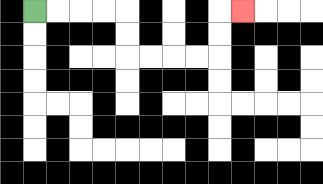{'start': '[1, 0]', 'end': '[10, 0]', 'path_directions': 'R,R,R,R,D,D,R,R,R,R,U,U,R', 'path_coordinates': '[[1, 0], [2, 0], [3, 0], [4, 0], [5, 0], [5, 1], [5, 2], [6, 2], [7, 2], [8, 2], [9, 2], [9, 1], [9, 0], [10, 0]]'}